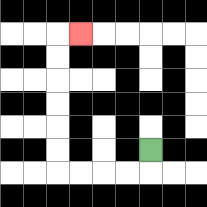{'start': '[6, 6]', 'end': '[3, 1]', 'path_directions': 'D,L,L,L,L,U,U,U,U,U,U,R', 'path_coordinates': '[[6, 6], [6, 7], [5, 7], [4, 7], [3, 7], [2, 7], [2, 6], [2, 5], [2, 4], [2, 3], [2, 2], [2, 1], [3, 1]]'}